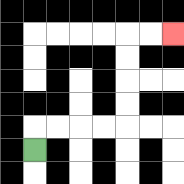{'start': '[1, 6]', 'end': '[7, 1]', 'path_directions': 'U,R,R,R,R,U,U,U,U,R,R', 'path_coordinates': '[[1, 6], [1, 5], [2, 5], [3, 5], [4, 5], [5, 5], [5, 4], [5, 3], [5, 2], [5, 1], [6, 1], [7, 1]]'}